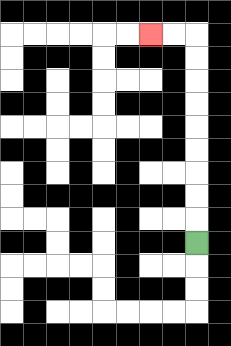{'start': '[8, 10]', 'end': '[6, 1]', 'path_directions': 'U,U,U,U,U,U,U,U,U,L,L', 'path_coordinates': '[[8, 10], [8, 9], [8, 8], [8, 7], [8, 6], [8, 5], [8, 4], [8, 3], [8, 2], [8, 1], [7, 1], [6, 1]]'}